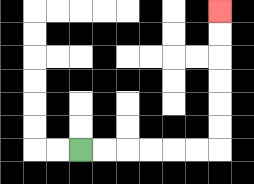{'start': '[3, 6]', 'end': '[9, 0]', 'path_directions': 'R,R,R,R,R,R,U,U,U,U,U,U', 'path_coordinates': '[[3, 6], [4, 6], [5, 6], [6, 6], [7, 6], [8, 6], [9, 6], [9, 5], [9, 4], [9, 3], [9, 2], [9, 1], [9, 0]]'}